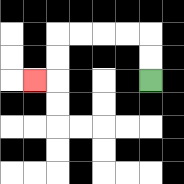{'start': '[6, 3]', 'end': '[1, 3]', 'path_directions': 'U,U,L,L,L,L,D,D,L', 'path_coordinates': '[[6, 3], [6, 2], [6, 1], [5, 1], [4, 1], [3, 1], [2, 1], [2, 2], [2, 3], [1, 3]]'}